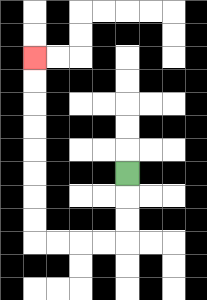{'start': '[5, 7]', 'end': '[1, 2]', 'path_directions': 'D,D,D,L,L,L,L,U,U,U,U,U,U,U,U', 'path_coordinates': '[[5, 7], [5, 8], [5, 9], [5, 10], [4, 10], [3, 10], [2, 10], [1, 10], [1, 9], [1, 8], [1, 7], [1, 6], [1, 5], [1, 4], [1, 3], [1, 2]]'}